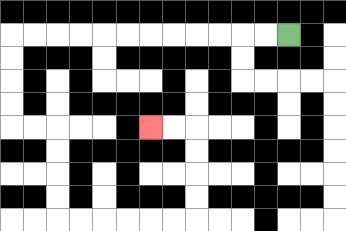{'start': '[12, 1]', 'end': '[6, 5]', 'path_directions': 'L,L,L,L,L,L,L,L,L,L,L,L,D,D,D,D,R,R,D,D,D,D,R,R,R,R,R,R,U,U,U,U,L,L', 'path_coordinates': '[[12, 1], [11, 1], [10, 1], [9, 1], [8, 1], [7, 1], [6, 1], [5, 1], [4, 1], [3, 1], [2, 1], [1, 1], [0, 1], [0, 2], [0, 3], [0, 4], [0, 5], [1, 5], [2, 5], [2, 6], [2, 7], [2, 8], [2, 9], [3, 9], [4, 9], [5, 9], [6, 9], [7, 9], [8, 9], [8, 8], [8, 7], [8, 6], [8, 5], [7, 5], [6, 5]]'}